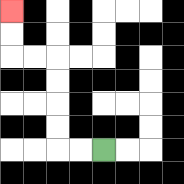{'start': '[4, 6]', 'end': '[0, 0]', 'path_directions': 'L,L,U,U,U,U,L,L,U,U', 'path_coordinates': '[[4, 6], [3, 6], [2, 6], [2, 5], [2, 4], [2, 3], [2, 2], [1, 2], [0, 2], [0, 1], [0, 0]]'}